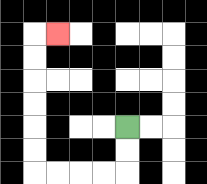{'start': '[5, 5]', 'end': '[2, 1]', 'path_directions': 'D,D,L,L,L,L,U,U,U,U,U,U,R', 'path_coordinates': '[[5, 5], [5, 6], [5, 7], [4, 7], [3, 7], [2, 7], [1, 7], [1, 6], [1, 5], [1, 4], [1, 3], [1, 2], [1, 1], [2, 1]]'}